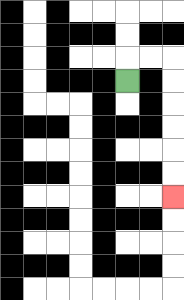{'start': '[5, 3]', 'end': '[7, 8]', 'path_directions': 'U,R,R,D,D,D,D,D,D', 'path_coordinates': '[[5, 3], [5, 2], [6, 2], [7, 2], [7, 3], [7, 4], [7, 5], [7, 6], [7, 7], [7, 8]]'}